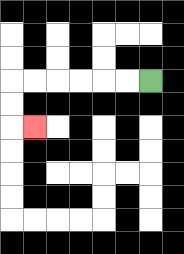{'start': '[6, 3]', 'end': '[1, 5]', 'path_directions': 'L,L,L,L,L,L,D,D,R', 'path_coordinates': '[[6, 3], [5, 3], [4, 3], [3, 3], [2, 3], [1, 3], [0, 3], [0, 4], [0, 5], [1, 5]]'}